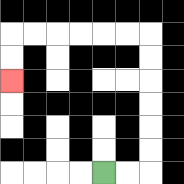{'start': '[4, 7]', 'end': '[0, 3]', 'path_directions': 'R,R,U,U,U,U,U,U,L,L,L,L,L,L,D,D', 'path_coordinates': '[[4, 7], [5, 7], [6, 7], [6, 6], [6, 5], [6, 4], [6, 3], [6, 2], [6, 1], [5, 1], [4, 1], [3, 1], [2, 1], [1, 1], [0, 1], [0, 2], [0, 3]]'}